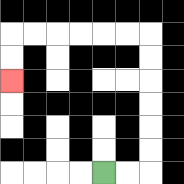{'start': '[4, 7]', 'end': '[0, 3]', 'path_directions': 'R,R,U,U,U,U,U,U,L,L,L,L,L,L,D,D', 'path_coordinates': '[[4, 7], [5, 7], [6, 7], [6, 6], [6, 5], [6, 4], [6, 3], [6, 2], [6, 1], [5, 1], [4, 1], [3, 1], [2, 1], [1, 1], [0, 1], [0, 2], [0, 3]]'}